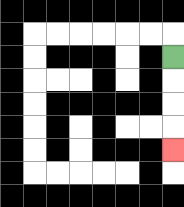{'start': '[7, 2]', 'end': '[7, 6]', 'path_directions': 'D,D,D,D', 'path_coordinates': '[[7, 2], [7, 3], [7, 4], [7, 5], [7, 6]]'}